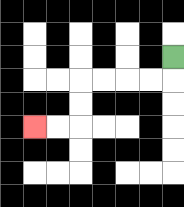{'start': '[7, 2]', 'end': '[1, 5]', 'path_directions': 'D,L,L,L,L,D,D,L,L', 'path_coordinates': '[[7, 2], [7, 3], [6, 3], [5, 3], [4, 3], [3, 3], [3, 4], [3, 5], [2, 5], [1, 5]]'}